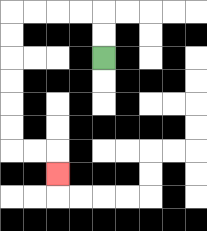{'start': '[4, 2]', 'end': '[2, 7]', 'path_directions': 'U,U,L,L,L,L,D,D,D,D,D,D,R,R,D', 'path_coordinates': '[[4, 2], [4, 1], [4, 0], [3, 0], [2, 0], [1, 0], [0, 0], [0, 1], [0, 2], [0, 3], [0, 4], [0, 5], [0, 6], [1, 6], [2, 6], [2, 7]]'}